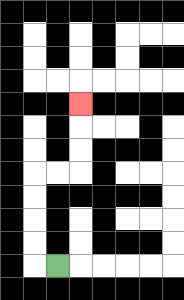{'start': '[2, 11]', 'end': '[3, 4]', 'path_directions': 'L,U,U,U,U,R,R,U,U,U', 'path_coordinates': '[[2, 11], [1, 11], [1, 10], [1, 9], [1, 8], [1, 7], [2, 7], [3, 7], [3, 6], [3, 5], [3, 4]]'}